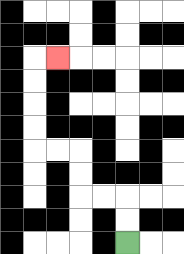{'start': '[5, 10]', 'end': '[2, 2]', 'path_directions': 'U,U,L,L,U,U,L,L,U,U,U,U,R', 'path_coordinates': '[[5, 10], [5, 9], [5, 8], [4, 8], [3, 8], [3, 7], [3, 6], [2, 6], [1, 6], [1, 5], [1, 4], [1, 3], [1, 2], [2, 2]]'}